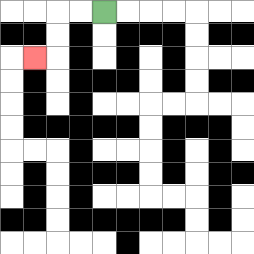{'start': '[4, 0]', 'end': '[1, 2]', 'path_directions': 'L,L,D,D,L', 'path_coordinates': '[[4, 0], [3, 0], [2, 0], [2, 1], [2, 2], [1, 2]]'}